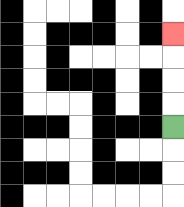{'start': '[7, 5]', 'end': '[7, 1]', 'path_directions': 'U,U,U,U', 'path_coordinates': '[[7, 5], [7, 4], [7, 3], [7, 2], [7, 1]]'}